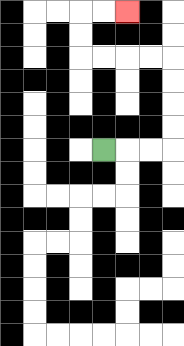{'start': '[4, 6]', 'end': '[5, 0]', 'path_directions': 'R,R,R,U,U,U,U,L,L,L,L,U,U,R,R', 'path_coordinates': '[[4, 6], [5, 6], [6, 6], [7, 6], [7, 5], [7, 4], [7, 3], [7, 2], [6, 2], [5, 2], [4, 2], [3, 2], [3, 1], [3, 0], [4, 0], [5, 0]]'}